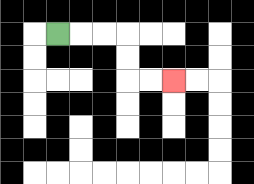{'start': '[2, 1]', 'end': '[7, 3]', 'path_directions': 'R,R,R,D,D,R,R', 'path_coordinates': '[[2, 1], [3, 1], [4, 1], [5, 1], [5, 2], [5, 3], [6, 3], [7, 3]]'}